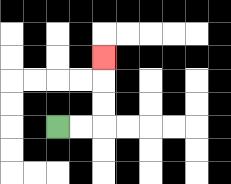{'start': '[2, 5]', 'end': '[4, 2]', 'path_directions': 'R,R,U,U,U', 'path_coordinates': '[[2, 5], [3, 5], [4, 5], [4, 4], [4, 3], [4, 2]]'}